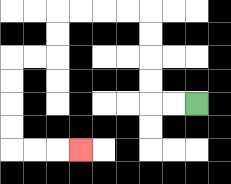{'start': '[8, 4]', 'end': '[3, 6]', 'path_directions': 'L,L,U,U,U,U,L,L,L,L,D,D,L,L,D,D,D,D,R,R,R', 'path_coordinates': '[[8, 4], [7, 4], [6, 4], [6, 3], [6, 2], [6, 1], [6, 0], [5, 0], [4, 0], [3, 0], [2, 0], [2, 1], [2, 2], [1, 2], [0, 2], [0, 3], [0, 4], [0, 5], [0, 6], [1, 6], [2, 6], [3, 6]]'}